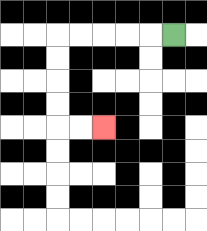{'start': '[7, 1]', 'end': '[4, 5]', 'path_directions': 'L,L,L,L,L,D,D,D,D,R,R', 'path_coordinates': '[[7, 1], [6, 1], [5, 1], [4, 1], [3, 1], [2, 1], [2, 2], [2, 3], [2, 4], [2, 5], [3, 5], [4, 5]]'}